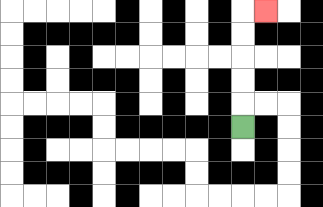{'start': '[10, 5]', 'end': '[11, 0]', 'path_directions': 'U,U,U,U,U,R', 'path_coordinates': '[[10, 5], [10, 4], [10, 3], [10, 2], [10, 1], [10, 0], [11, 0]]'}